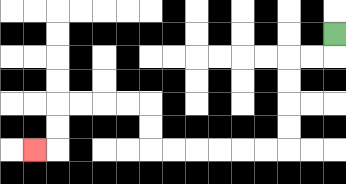{'start': '[14, 1]', 'end': '[1, 6]', 'path_directions': 'D,L,L,D,D,D,D,L,L,L,L,L,L,U,U,L,L,L,L,D,D,L', 'path_coordinates': '[[14, 1], [14, 2], [13, 2], [12, 2], [12, 3], [12, 4], [12, 5], [12, 6], [11, 6], [10, 6], [9, 6], [8, 6], [7, 6], [6, 6], [6, 5], [6, 4], [5, 4], [4, 4], [3, 4], [2, 4], [2, 5], [2, 6], [1, 6]]'}